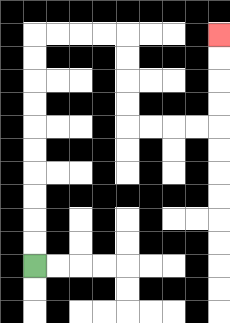{'start': '[1, 11]', 'end': '[9, 1]', 'path_directions': 'U,U,U,U,U,U,U,U,U,U,R,R,R,R,D,D,D,D,R,R,R,R,U,U,U,U', 'path_coordinates': '[[1, 11], [1, 10], [1, 9], [1, 8], [1, 7], [1, 6], [1, 5], [1, 4], [1, 3], [1, 2], [1, 1], [2, 1], [3, 1], [4, 1], [5, 1], [5, 2], [5, 3], [5, 4], [5, 5], [6, 5], [7, 5], [8, 5], [9, 5], [9, 4], [9, 3], [9, 2], [9, 1]]'}